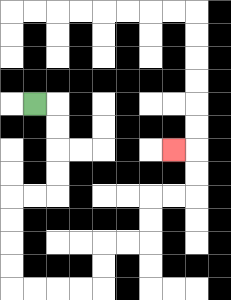{'start': '[1, 4]', 'end': '[7, 6]', 'path_directions': 'R,D,D,D,D,L,L,D,D,D,D,R,R,R,R,U,U,R,R,U,U,R,R,U,U,L', 'path_coordinates': '[[1, 4], [2, 4], [2, 5], [2, 6], [2, 7], [2, 8], [1, 8], [0, 8], [0, 9], [0, 10], [0, 11], [0, 12], [1, 12], [2, 12], [3, 12], [4, 12], [4, 11], [4, 10], [5, 10], [6, 10], [6, 9], [6, 8], [7, 8], [8, 8], [8, 7], [8, 6], [7, 6]]'}